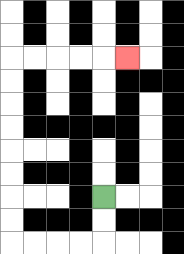{'start': '[4, 8]', 'end': '[5, 2]', 'path_directions': 'D,D,L,L,L,L,U,U,U,U,U,U,U,U,R,R,R,R,R', 'path_coordinates': '[[4, 8], [4, 9], [4, 10], [3, 10], [2, 10], [1, 10], [0, 10], [0, 9], [0, 8], [0, 7], [0, 6], [0, 5], [0, 4], [0, 3], [0, 2], [1, 2], [2, 2], [3, 2], [4, 2], [5, 2]]'}